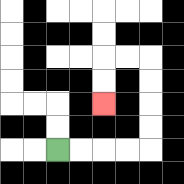{'start': '[2, 6]', 'end': '[4, 4]', 'path_directions': 'R,R,R,R,U,U,U,U,L,L,D,D', 'path_coordinates': '[[2, 6], [3, 6], [4, 6], [5, 6], [6, 6], [6, 5], [6, 4], [6, 3], [6, 2], [5, 2], [4, 2], [4, 3], [4, 4]]'}